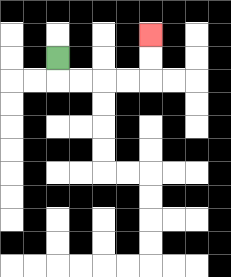{'start': '[2, 2]', 'end': '[6, 1]', 'path_directions': 'D,R,R,R,R,U,U', 'path_coordinates': '[[2, 2], [2, 3], [3, 3], [4, 3], [5, 3], [6, 3], [6, 2], [6, 1]]'}